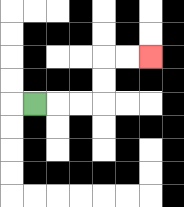{'start': '[1, 4]', 'end': '[6, 2]', 'path_directions': 'R,R,R,U,U,R,R', 'path_coordinates': '[[1, 4], [2, 4], [3, 4], [4, 4], [4, 3], [4, 2], [5, 2], [6, 2]]'}